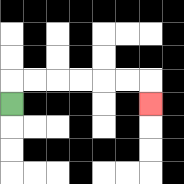{'start': '[0, 4]', 'end': '[6, 4]', 'path_directions': 'U,R,R,R,R,R,R,D', 'path_coordinates': '[[0, 4], [0, 3], [1, 3], [2, 3], [3, 3], [4, 3], [5, 3], [6, 3], [6, 4]]'}